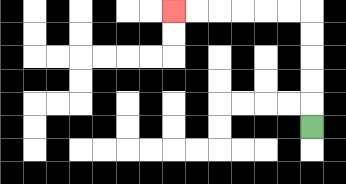{'start': '[13, 5]', 'end': '[7, 0]', 'path_directions': 'U,U,U,U,U,L,L,L,L,L,L', 'path_coordinates': '[[13, 5], [13, 4], [13, 3], [13, 2], [13, 1], [13, 0], [12, 0], [11, 0], [10, 0], [9, 0], [8, 0], [7, 0]]'}